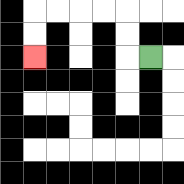{'start': '[6, 2]', 'end': '[1, 2]', 'path_directions': 'L,U,U,L,L,L,L,D,D', 'path_coordinates': '[[6, 2], [5, 2], [5, 1], [5, 0], [4, 0], [3, 0], [2, 0], [1, 0], [1, 1], [1, 2]]'}